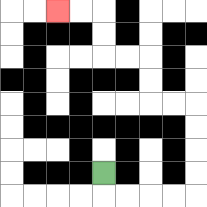{'start': '[4, 7]', 'end': '[2, 0]', 'path_directions': 'D,R,R,R,R,U,U,U,U,L,L,U,U,L,L,U,U,L,L', 'path_coordinates': '[[4, 7], [4, 8], [5, 8], [6, 8], [7, 8], [8, 8], [8, 7], [8, 6], [8, 5], [8, 4], [7, 4], [6, 4], [6, 3], [6, 2], [5, 2], [4, 2], [4, 1], [4, 0], [3, 0], [2, 0]]'}